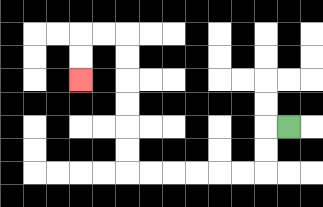{'start': '[12, 5]', 'end': '[3, 3]', 'path_directions': 'L,D,D,L,L,L,L,L,L,U,U,U,U,U,U,L,L,D,D', 'path_coordinates': '[[12, 5], [11, 5], [11, 6], [11, 7], [10, 7], [9, 7], [8, 7], [7, 7], [6, 7], [5, 7], [5, 6], [5, 5], [5, 4], [5, 3], [5, 2], [5, 1], [4, 1], [3, 1], [3, 2], [3, 3]]'}